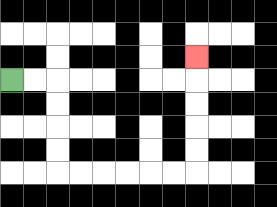{'start': '[0, 3]', 'end': '[8, 2]', 'path_directions': 'R,R,D,D,D,D,R,R,R,R,R,R,U,U,U,U,U', 'path_coordinates': '[[0, 3], [1, 3], [2, 3], [2, 4], [2, 5], [2, 6], [2, 7], [3, 7], [4, 7], [5, 7], [6, 7], [7, 7], [8, 7], [8, 6], [8, 5], [8, 4], [8, 3], [8, 2]]'}